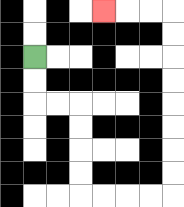{'start': '[1, 2]', 'end': '[4, 0]', 'path_directions': 'D,D,R,R,D,D,D,D,R,R,R,R,U,U,U,U,U,U,U,U,L,L,L', 'path_coordinates': '[[1, 2], [1, 3], [1, 4], [2, 4], [3, 4], [3, 5], [3, 6], [3, 7], [3, 8], [4, 8], [5, 8], [6, 8], [7, 8], [7, 7], [7, 6], [7, 5], [7, 4], [7, 3], [7, 2], [7, 1], [7, 0], [6, 0], [5, 0], [4, 0]]'}